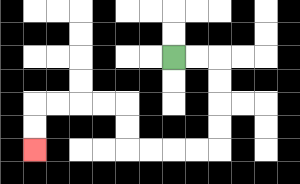{'start': '[7, 2]', 'end': '[1, 6]', 'path_directions': 'R,R,D,D,D,D,L,L,L,L,U,U,L,L,L,L,D,D', 'path_coordinates': '[[7, 2], [8, 2], [9, 2], [9, 3], [9, 4], [9, 5], [9, 6], [8, 6], [7, 6], [6, 6], [5, 6], [5, 5], [5, 4], [4, 4], [3, 4], [2, 4], [1, 4], [1, 5], [1, 6]]'}